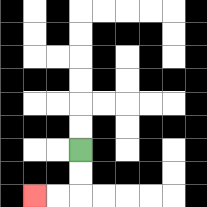{'start': '[3, 6]', 'end': '[1, 8]', 'path_directions': 'D,D,L,L', 'path_coordinates': '[[3, 6], [3, 7], [3, 8], [2, 8], [1, 8]]'}